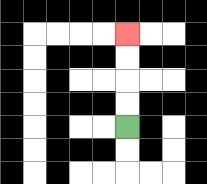{'start': '[5, 5]', 'end': '[5, 1]', 'path_directions': 'U,U,U,U', 'path_coordinates': '[[5, 5], [5, 4], [5, 3], [5, 2], [5, 1]]'}